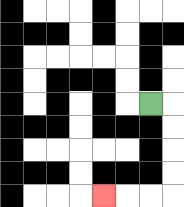{'start': '[6, 4]', 'end': '[4, 8]', 'path_directions': 'R,D,D,D,D,L,L,L', 'path_coordinates': '[[6, 4], [7, 4], [7, 5], [7, 6], [7, 7], [7, 8], [6, 8], [5, 8], [4, 8]]'}